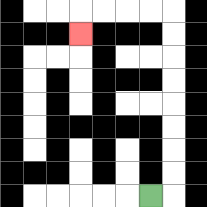{'start': '[6, 8]', 'end': '[3, 1]', 'path_directions': 'R,U,U,U,U,U,U,U,U,L,L,L,L,D', 'path_coordinates': '[[6, 8], [7, 8], [7, 7], [7, 6], [7, 5], [7, 4], [7, 3], [7, 2], [7, 1], [7, 0], [6, 0], [5, 0], [4, 0], [3, 0], [3, 1]]'}